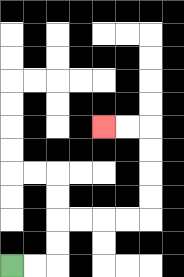{'start': '[0, 11]', 'end': '[4, 5]', 'path_directions': 'R,R,U,U,R,R,R,R,U,U,U,U,L,L', 'path_coordinates': '[[0, 11], [1, 11], [2, 11], [2, 10], [2, 9], [3, 9], [4, 9], [5, 9], [6, 9], [6, 8], [6, 7], [6, 6], [6, 5], [5, 5], [4, 5]]'}